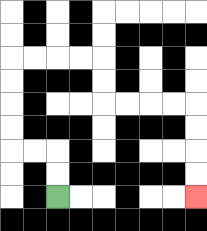{'start': '[2, 8]', 'end': '[8, 8]', 'path_directions': 'U,U,L,L,U,U,U,U,R,R,R,R,D,D,R,R,R,R,D,D,D,D', 'path_coordinates': '[[2, 8], [2, 7], [2, 6], [1, 6], [0, 6], [0, 5], [0, 4], [0, 3], [0, 2], [1, 2], [2, 2], [3, 2], [4, 2], [4, 3], [4, 4], [5, 4], [6, 4], [7, 4], [8, 4], [8, 5], [8, 6], [8, 7], [8, 8]]'}